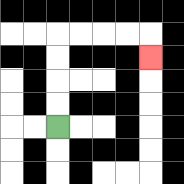{'start': '[2, 5]', 'end': '[6, 2]', 'path_directions': 'U,U,U,U,R,R,R,R,D', 'path_coordinates': '[[2, 5], [2, 4], [2, 3], [2, 2], [2, 1], [3, 1], [4, 1], [5, 1], [6, 1], [6, 2]]'}